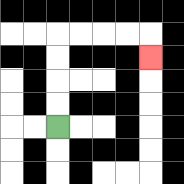{'start': '[2, 5]', 'end': '[6, 2]', 'path_directions': 'U,U,U,U,R,R,R,R,D', 'path_coordinates': '[[2, 5], [2, 4], [2, 3], [2, 2], [2, 1], [3, 1], [4, 1], [5, 1], [6, 1], [6, 2]]'}